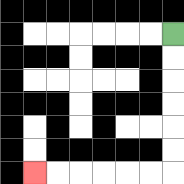{'start': '[7, 1]', 'end': '[1, 7]', 'path_directions': 'D,D,D,D,D,D,L,L,L,L,L,L', 'path_coordinates': '[[7, 1], [7, 2], [7, 3], [7, 4], [7, 5], [7, 6], [7, 7], [6, 7], [5, 7], [4, 7], [3, 7], [2, 7], [1, 7]]'}